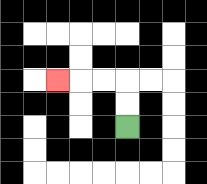{'start': '[5, 5]', 'end': '[2, 3]', 'path_directions': 'U,U,L,L,L', 'path_coordinates': '[[5, 5], [5, 4], [5, 3], [4, 3], [3, 3], [2, 3]]'}